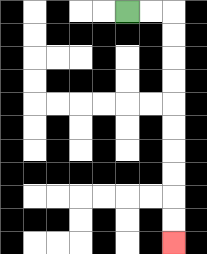{'start': '[5, 0]', 'end': '[7, 10]', 'path_directions': 'R,R,D,D,D,D,D,D,D,D,D,D', 'path_coordinates': '[[5, 0], [6, 0], [7, 0], [7, 1], [7, 2], [7, 3], [7, 4], [7, 5], [7, 6], [7, 7], [7, 8], [7, 9], [7, 10]]'}